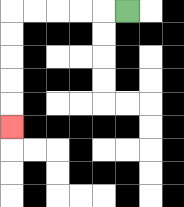{'start': '[5, 0]', 'end': '[0, 5]', 'path_directions': 'L,L,L,L,L,D,D,D,D,D', 'path_coordinates': '[[5, 0], [4, 0], [3, 0], [2, 0], [1, 0], [0, 0], [0, 1], [0, 2], [0, 3], [0, 4], [0, 5]]'}